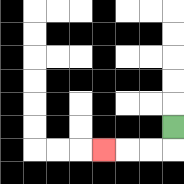{'start': '[7, 5]', 'end': '[4, 6]', 'path_directions': 'D,L,L,L', 'path_coordinates': '[[7, 5], [7, 6], [6, 6], [5, 6], [4, 6]]'}